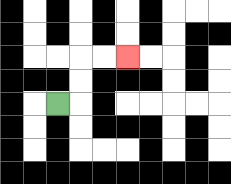{'start': '[2, 4]', 'end': '[5, 2]', 'path_directions': 'R,U,U,R,R', 'path_coordinates': '[[2, 4], [3, 4], [3, 3], [3, 2], [4, 2], [5, 2]]'}